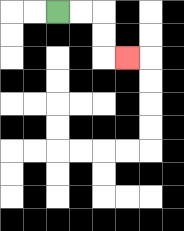{'start': '[2, 0]', 'end': '[5, 2]', 'path_directions': 'R,R,D,D,R', 'path_coordinates': '[[2, 0], [3, 0], [4, 0], [4, 1], [4, 2], [5, 2]]'}